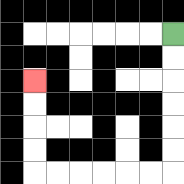{'start': '[7, 1]', 'end': '[1, 3]', 'path_directions': 'D,D,D,D,D,D,L,L,L,L,L,L,U,U,U,U', 'path_coordinates': '[[7, 1], [7, 2], [7, 3], [7, 4], [7, 5], [7, 6], [7, 7], [6, 7], [5, 7], [4, 7], [3, 7], [2, 7], [1, 7], [1, 6], [1, 5], [1, 4], [1, 3]]'}